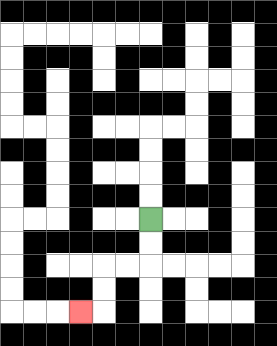{'start': '[6, 9]', 'end': '[3, 13]', 'path_directions': 'D,D,L,L,D,D,L', 'path_coordinates': '[[6, 9], [6, 10], [6, 11], [5, 11], [4, 11], [4, 12], [4, 13], [3, 13]]'}